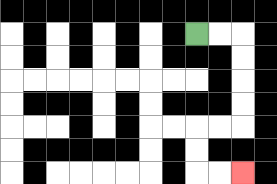{'start': '[8, 1]', 'end': '[10, 7]', 'path_directions': 'R,R,D,D,D,D,L,L,D,D,R,R', 'path_coordinates': '[[8, 1], [9, 1], [10, 1], [10, 2], [10, 3], [10, 4], [10, 5], [9, 5], [8, 5], [8, 6], [8, 7], [9, 7], [10, 7]]'}